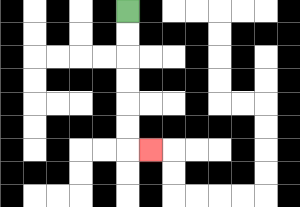{'start': '[5, 0]', 'end': '[6, 6]', 'path_directions': 'D,D,D,D,D,D,R', 'path_coordinates': '[[5, 0], [5, 1], [5, 2], [5, 3], [5, 4], [5, 5], [5, 6], [6, 6]]'}